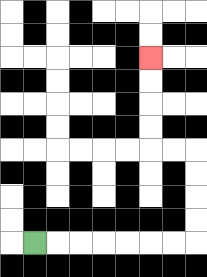{'start': '[1, 10]', 'end': '[6, 2]', 'path_directions': 'R,R,R,R,R,R,R,U,U,U,U,L,L,U,U,U,U', 'path_coordinates': '[[1, 10], [2, 10], [3, 10], [4, 10], [5, 10], [6, 10], [7, 10], [8, 10], [8, 9], [8, 8], [8, 7], [8, 6], [7, 6], [6, 6], [6, 5], [6, 4], [6, 3], [6, 2]]'}